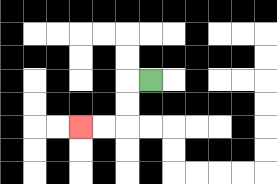{'start': '[6, 3]', 'end': '[3, 5]', 'path_directions': 'L,D,D,L,L', 'path_coordinates': '[[6, 3], [5, 3], [5, 4], [5, 5], [4, 5], [3, 5]]'}